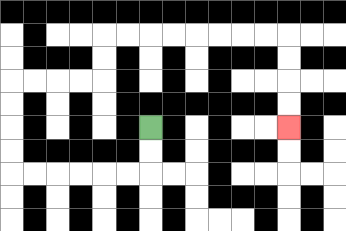{'start': '[6, 5]', 'end': '[12, 5]', 'path_directions': 'D,D,L,L,L,L,L,L,U,U,U,U,R,R,R,R,U,U,R,R,R,R,R,R,R,R,D,D,D,D', 'path_coordinates': '[[6, 5], [6, 6], [6, 7], [5, 7], [4, 7], [3, 7], [2, 7], [1, 7], [0, 7], [0, 6], [0, 5], [0, 4], [0, 3], [1, 3], [2, 3], [3, 3], [4, 3], [4, 2], [4, 1], [5, 1], [6, 1], [7, 1], [8, 1], [9, 1], [10, 1], [11, 1], [12, 1], [12, 2], [12, 3], [12, 4], [12, 5]]'}